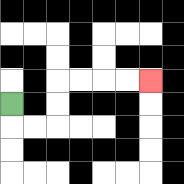{'start': '[0, 4]', 'end': '[6, 3]', 'path_directions': 'D,R,R,U,U,R,R,R,R', 'path_coordinates': '[[0, 4], [0, 5], [1, 5], [2, 5], [2, 4], [2, 3], [3, 3], [4, 3], [5, 3], [6, 3]]'}